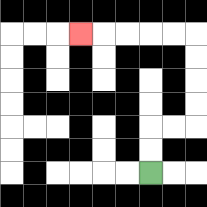{'start': '[6, 7]', 'end': '[3, 1]', 'path_directions': 'U,U,R,R,U,U,U,U,L,L,L,L,L', 'path_coordinates': '[[6, 7], [6, 6], [6, 5], [7, 5], [8, 5], [8, 4], [8, 3], [8, 2], [8, 1], [7, 1], [6, 1], [5, 1], [4, 1], [3, 1]]'}